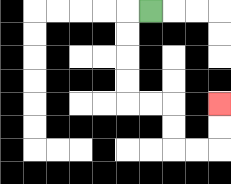{'start': '[6, 0]', 'end': '[9, 4]', 'path_directions': 'L,D,D,D,D,R,R,D,D,R,R,U,U', 'path_coordinates': '[[6, 0], [5, 0], [5, 1], [5, 2], [5, 3], [5, 4], [6, 4], [7, 4], [7, 5], [7, 6], [8, 6], [9, 6], [9, 5], [9, 4]]'}